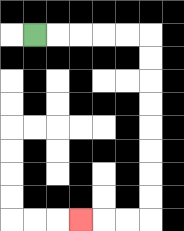{'start': '[1, 1]', 'end': '[3, 9]', 'path_directions': 'R,R,R,R,R,D,D,D,D,D,D,D,D,L,L,L', 'path_coordinates': '[[1, 1], [2, 1], [3, 1], [4, 1], [5, 1], [6, 1], [6, 2], [6, 3], [6, 4], [6, 5], [6, 6], [6, 7], [6, 8], [6, 9], [5, 9], [4, 9], [3, 9]]'}